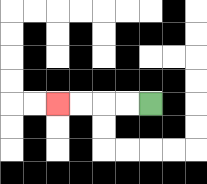{'start': '[6, 4]', 'end': '[2, 4]', 'path_directions': 'L,L,L,L', 'path_coordinates': '[[6, 4], [5, 4], [4, 4], [3, 4], [2, 4]]'}